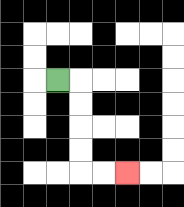{'start': '[2, 3]', 'end': '[5, 7]', 'path_directions': 'R,D,D,D,D,R,R', 'path_coordinates': '[[2, 3], [3, 3], [3, 4], [3, 5], [3, 6], [3, 7], [4, 7], [5, 7]]'}